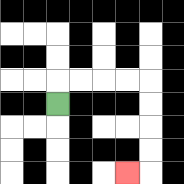{'start': '[2, 4]', 'end': '[5, 7]', 'path_directions': 'U,R,R,R,R,D,D,D,D,L', 'path_coordinates': '[[2, 4], [2, 3], [3, 3], [4, 3], [5, 3], [6, 3], [6, 4], [6, 5], [6, 6], [6, 7], [5, 7]]'}